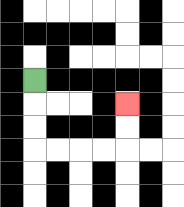{'start': '[1, 3]', 'end': '[5, 4]', 'path_directions': 'D,D,D,R,R,R,R,U,U', 'path_coordinates': '[[1, 3], [1, 4], [1, 5], [1, 6], [2, 6], [3, 6], [4, 6], [5, 6], [5, 5], [5, 4]]'}